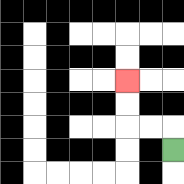{'start': '[7, 6]', 'end': '[5, 3]', 'path_directions': 'U,L,L,U,U', 'path_coordinates': '[[7, 6], [7, 5], [6, 5], [5, 5], [5, 4], [5, 3]]'}